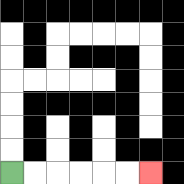{'start': '[0, 7]', 'end': '[6, 7]', 'path_directions': 'R,R,R,R,R,R', 'path_coordinates': '[[0, 7], [1, 7], [2, 7], [3, 7], [4, 7], [5, 7], [6, 7]]'}